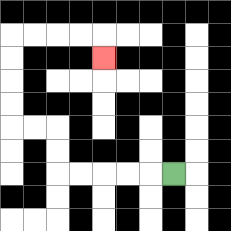{'start': '[7, 7]', 'end': '[4, 2]', 'path_directions': 'L,L,L,L,L,U,U,L,L,U,U,U,U,R,R,R,R,D', 'path_coordinates': '[[7, 7], [6, 7], [5, 7], [4, 7], [3, 7], [2, 7], [2, 6], [2, 5], [1, 5], [0, 5], [0, 4], [0, 3], [0, 2], [0, 1], [1, 1], [2, 1], [3, 1], [4, 1], [4, 2]]'}